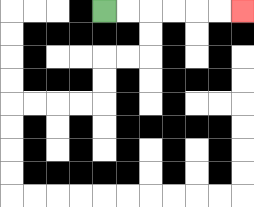{'start': '[4, 0]', 'end': '[10, 0]', 'path_directions': 'R,R,R,R,R,R', 'path_coordinates': '[[4, 0], [5, 0], [6, 0], [7, 0], [8, 0], [9, 0], [10, 0]]'}